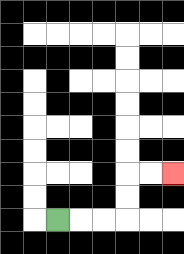{'start': '[2, 9]', 'end': '[7, 7]', 'path_directions': 'R,R,R,U,U,R,R', 'path_coordinates': '[[2, 9], [3, 9], [4, 9], [5, 9], [5, 8], [5, 7], [6, 7], [7, 7]]'}